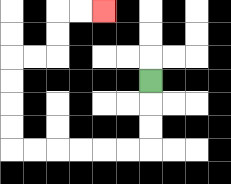{'start': '[6, 3]', 'end': '[4, 0]', 'path_directions': 'D,D,D,L,L,L,L,L,L,U,U,U,U,R,R,U,U,R,R', 'path_coordinates': '[[6, 3], [6, 4], [6, 5], [6, 6], [5, 6], [4, 6], [3, 6], [2, 6], [1, 6], [0, 6], [0, 5], [0, 4], [0, 3], [0, 2], [1, 2], [2, 2], [2, 1], [2, 0], [3, 0], [4, 0]]'}